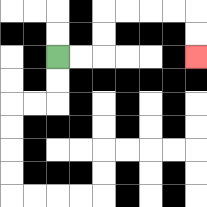{'start': '[2, 2]', 'end': '[8, 2]', 'path_directions': 'R,R,U,U,R,R,R,R,D,D', 'path_coordinates': '[[2, 2], [3, 2], [4, 2], [4, 1], [4, 0], [5, 0], [6, 0], [7, 0], [8, 0], [8, 1], [8, 2]]'}